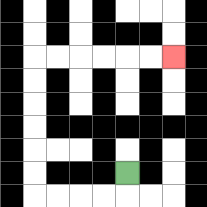{'start': '[5, 7]', 'end': '[7, 2]', 'path_directions': 'D,L,L,L,L,U,U,U,U,U,U,R,R,R,R,R,R', 'path_coordinates': '[[5, 7], [5, 8], [4, 8], [3, 8], [2, 8], [1, 8], [1, 7], [1, 6], [1, 5], [1, 4], [1, 3], [1, 2], [2, 2], [3, 2], [4, 2], [5, 2], [6, 2], [7, 2]]'}